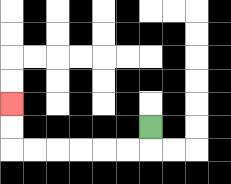{'start': '[6, 5]', 'end': '[0, 4]', 'path_directions': 'D,L,L,L,L,L,L,U,U', 'path_coordinates': '[[6, 5], [6, 6], [5, 6], [4, 6], [3, 6], [2, 6], [1, 6], [0, 6], [0, 5], [0, 4]]'}